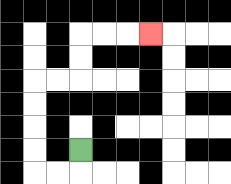{'start': '[3, 6]', 'end': '[6, 1]', 'path_directions': 'D,L,L,U,U,U,U,R,R,U,U,R,R,R', 'path_coordinates': '[[3, 6], [3, 7], [2, 7], [1, 7], [1, 6], [1, 5], [1, 4], [1, 3], [2, 3], [3, 3], [3, 2], [3, 1], [4, 1], [5, 1], [6, 1]]'}